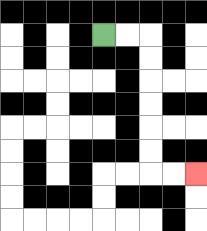{'start': '[4, 1]', 'end': '[8, 7]', 'path_directions': 'R,R,D,D,D,D,D,D,R,R', 'path_coordinates': '[[4, 1], [5, 1], [6, 1], [6, 2], [6, 3], [6, 4], [6, 5], [6, 6], [6, 7], [7, 7], [8, 7]]'}